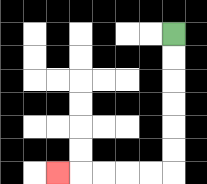{'start': '[7, 1]', 'end': '[2, 7]', 'path_directions': 'D,D,D,D,D,D,L,L,L,L,L', 'path_coordinates': '[[7, 1], [7, 2], [7, 3], [7, 4], [7, 5], [7, 6], [7, 7], [6, 7], [5, 7], [4, 7], [3, 7], [2, 7]]'}